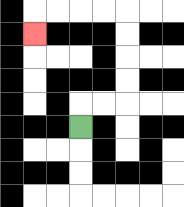{'start': '[3, 5]', 'end': '[1, 1]', 'path_directions': 'U,R,R,U,U,U,U,L,L,L,L,D', 'path_coordinates': '[[3, 5], [3, 4], [4, 4], [5, 4], [5, 3], [5, 2], [5, 1], [5, 0], [4, 0], [3, 0], [2, 0], [1, 0], [1, 1]]'}